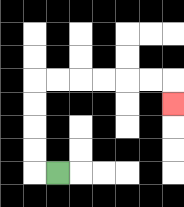{'start': '[2, 7]', 'end': '[7, 4]', 'path_directions': 'L,U,U,U,U,R,R,R,R,R,R,D', 'path_coordinates': '[[2, 7], [1, 7], [1, 6], [1, 5], [1, 4], [1, 3], [2, 3], [3, 3], [4, 3], [5, 3], [6, 3], [7, 3], [7, 4]]'}